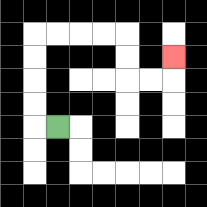{'start': '[2, 5]', 'end': '[7, 2]', 'path_directions': 'L,U,U,U,U,R,R,R,R,D,D,R,R,U', 'path_coordinates': '[[2, 5], [1, 5], [1, 4], [1, 3], [1, 2], [1, 1], [2, 1], [3, 1], [4, 1], [5, 1], [5, 2], [5, 3], [6, 3], [7, 3], [7, 2]]'}